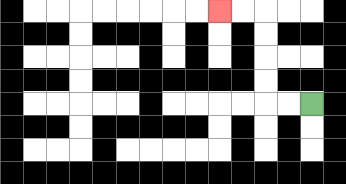{'start': '[13, 4]', 'end': '[9, 0]', 'path_directions': 'L,L,U,U,U,U,L,L', 'path_coordinates': '[[13, 4], [12, 4], [11, 4], [11, 3], [11, 2], [11, 1], [11, 0], [10, 0], [9, 0]]'}